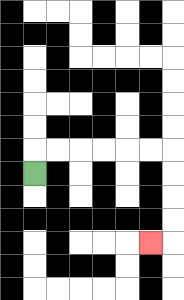{'start': '[1, 7]', 'end': '[6, 10]', 'path_directions': 'U,R,R,R,R,R,R,D,D,D,D,L', 'path_coordinates': '[[1, 7], [1, 6], [2, 6], [3, 6], [4, 6], [5, 6], [6, 6], [7, 6], [7, 7], [7, 8], [7, 9], [7, 10], [6, 10]]'}